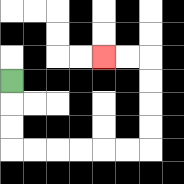{'start': '[0, 3]', 'end': '[4, 2]', 'path_directions': 'D,D,D,R,R,R,R,R,R,U,U,U,U,L,L', 'path_coordinates': '[[0, 3], [0, 4], [0, 5], [0, 6], [1, 6], [2, 6], [3, 6], [4, 6], [5, 6], [6, 6], [6, 5], [6, 4], [6, 3], [6, 2], [5, 2], [4, 2]]'}